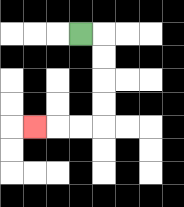{'start': '[3, 1]', 'end': '[1, 5]', 'path_directions': 'R,D,D,D,D,L,L,L', 'path_coordinates': '[[3, 1], [4, 1], [4, 2], [4, 3], [4, 4], [4, 5], [3, 5], [2, 5], [1, 5]]'}